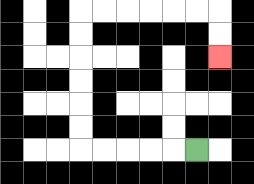{'start': '[8, 6]', 'end': '[9, 2]', 'path_directions': 'L,L,L,L,L,U,U,U,U,U,U,R,R,R,R,R,R,D,D', 'path_coordinates': '[[8, 6], [7, 6], [6, 6], [5, 6], [4, 6], [3, 6], [3, 5], [3, 4], [3, 3], [3, 2], [3, 1], [3, 0], [4, 0], [5, 0], [6, 0], [7, 0], [8, 0], [9, 0], [9, 1], [9, 2]]'}